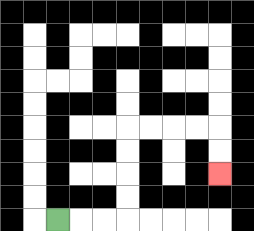{'start': '[2, 9]', 'end': '[9, 7]', 'path_directions': 'R,R,R,U,U,U,U,R,R,R,R,D,D', 'path_coordinates': '[[2, 9], [3, 9], [4, 9], [5, 9], [5, 8], [5, 7], [5, 6], [5, 5], [6, 5], [7, 5], [8, 5], [9, 5], [9, 6], [9, 7]]'}